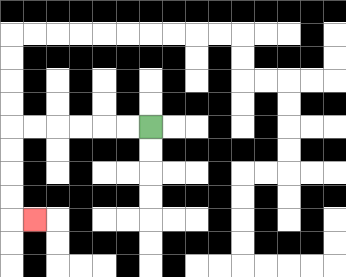{'start': '[6, 5]', 'end': '[1, 9]', 'path_directions': 'L,L,L,L,L,L,D,D,D,D,R', 'path_coordinates': '[[6, 5], [5, 5], [4, 5], [3, 5], [2, 5], [1, 5], [0, 5], [0, 6], [0, 7], [0, 8], [0, 9], [1, 9]]'}